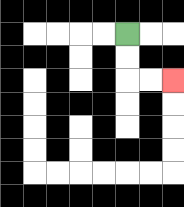{'start': '[5, 1]', 'end': '[7, 3]', 'path_directions': 'D,D,R,R', 'path_coordinates': '[[5, 1], [5, 2], [5, 3], [6, 3], [7, 3]]'}